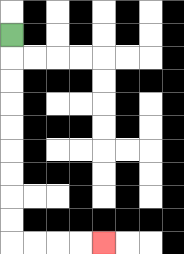{'start': '[0, 1]', 'end': '[4, 10]', 'path_directions': 'D,D,D,D,D,D,D,D,D,R,R,R,R', 'path_coordinates': '[[0, 1], [0, 2], [0, 3], [0, 4], [0, 5], [0, 6], [0, 7], [0, 8], [0, 9], [0, 10], [1, 10], [2, 10], [3, 10], [4, 10]]'}